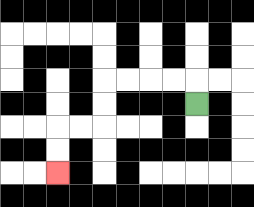{'start': '[8, 4]', 'end': '[2, 7]', 'path_directions': 'U,L,L,L,L,D,D,L,L,D,D', 'path_coordinates': '[[8, 4], [8, 3], [7, 3], [6, 3], [5, 3], [4, 3], [4, 4], [4, 5], [3, 5], [2, 5], [2, 6], [2, 7]]'}